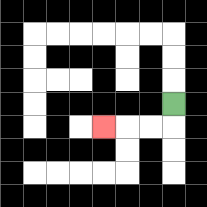{'start': '[7, 4]', 'end': '[4, 5]', 'path_directions': 'D,L,L,L', 'path_coordinates': '[[7, 4], [7, 5], [6, 5], [5, 5], [4, 5]]'}